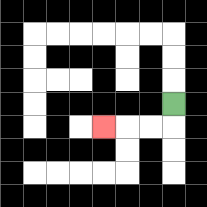{'start': '[7, 4]', 'end': '[4, 5]', 'path_directions': 'D,L,L,L', 'path_coordinates': '[[7, 4], [7, 5], [6, 5], [5, 5], [4, 5]]'}